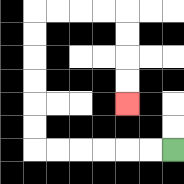{'start': '[7, 6]', 'end': '[5, 4]', 'path_directions': 'L,L,L,L,L,L,U,U,U,U,U,U,R,R,R,R,D,D,D,D', 'path_coordinates': '[[7, 6], [6, 6], [5, 6], [4, 6], [3, 6], [2, 6], [1, 6], [1, 5], [1, 4], [1, 3], [1, 2], [1, 1], [1, 0], [2, 0], [3, 0], [4, 0], [5, 0], [5, 1], [5, 2], [5, 3], [5, 4]]'}